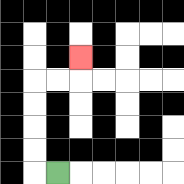{'start': '[2, 7]', 'end': '[3, 2]', 'path_directions': 'L,U,U,U,U,R,R,U', 'path_coordinates': '[[2, 7], [1, 7], [1, 6], [1, 5], [1, 4], [1, 3], [2, 3], [3, 3], [3, 2]]'}